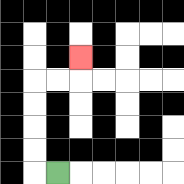{'start': '[2, 7]', 'end': '[3, 2]', 'path_directions': 'L,U,U,U,U,R,R,U', 'path_coordinates': '[[2, 7], [1, 7], [1, 6], [1, 5], [1, 4], [1, 3], [2, 3], [3, 3], [3, 2]]'}